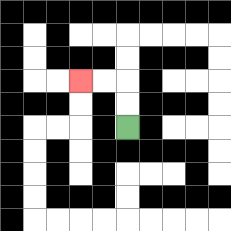{'start': '[5, 5]', 'end': '[3, 3]', 'path_directions': 'U,U,L,L', 'path_coordinates': '[[5, 5], [5, 4], [5, 3], [4, 3], [3, 3]]'}